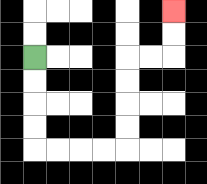{'start': '[1, 2]', 'end': '[7, 0]', 'path_directions': 'D,D,D,D,R,R,R,R,U,U,U,U,R,R,U,U', 'path_coordinates': '[[1, 2], [1, 3], [1, 4], [1, 5], [1, 6], [2, 6], [3, 6], [4, 6], [5, 6], [5, 5], [5, 4], [5, 3], [5, 2], [6, 2], [7, 2], [7, 1], [7, 0]]'}